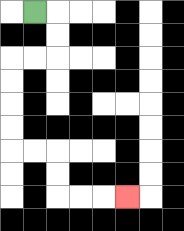{'start': '[1, 0]', 'end': '[5, 8]', 'path_directions': 'R,D,D,L,L,D,D,D,D,R,R,D,D,R,R,R', 'path_coordinates': '[[1, 0], [2, 0], [2, 1], [2, 2], [1, 2], [0, 2], [0, 3], [0, 4], [0, 5], [0, 6], [1, 6], [2, 6], [2, 7], [2, 8], [3, 8], [4, 8], [5, 8]]'}